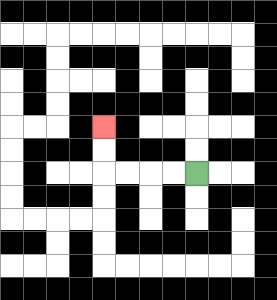{'start': '[8, 7]', 'end': '[4, 5]', 'path_directions': 'L,L,L,L,U,U', 'path_coordinates': '[[8, 7], [7, 7], [6, 7], [5, 7], [4, 7], [4, 6], [4, 5]]'}